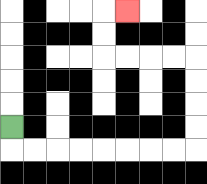{'start': '[0, 5]', 'end': '[5, 0]', 'path_directions': 'D,R,R,R,R,R,R,R,R,U,U,U,U,L,L,L,L,U,U,R', 'path_coordinates': '[[0, 5], [0, 6], [1, 6], [2, 6], [3, 6], [4, 6], [5, 6], [6, 6], [7, 6], [8, 6], [8, 5], [8, 4], [8, 3], [8, 2], [7, 2], [6, 2], [5, 2], [4, 2], [4, 1], [4, 0], [5, 0]]'}